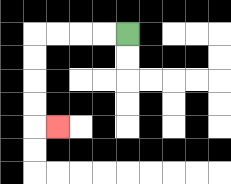{'start': '[5, 1]', 'end': '[2, 5]', 'path_directions': 'L,L,L,L,D,D,D,D,R', 'path_coordinates': '[[5, 1], [4, 1], [3, 1], [2, 1], [1, 1], [1, 2], [1, 3], [1, 4], [1, 5], [2, 5]]'}